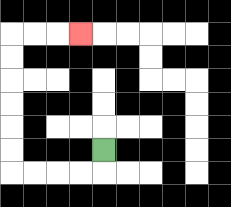{'start': '[4, 6]', 'end': '[3, 1]', 'path_directions': 'D,L,L,L,L,U,U,U,U,U,U,R,R,R', 'path_coordinates': '[[4, 6], [4, 7], [3, 7], [2, 7], [1, 7], [0, 7], [0, 6], [0, 5], [0, 4], [0, 3], [0, 2], [0, 1], [1, 1], [2, 1], [3, 1]]'}